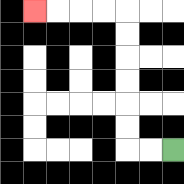{'start': '[7, 6]', 'end': '[1, 0]', 'path_directions': 'L,L,U,U,U,U,U,U,L,L,L,L', 'path_coordinates': '[[7, 6], [6, 6], [5, 6], [5, 5], [5, 4], [5, 3], [5, 2], [5, 1], [5, 0], [4, 0], [3, 0], [2, 0], [1, 0]]'}